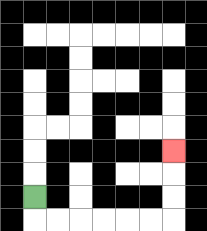{'start': '[1, 8]', 'end': '[7, 6]', 'path_directions': 'D,R,R,R,R,R,R,U,U,U', 'path_coordinates': '[[1, 8], [1, 9], [2, 9], [3, 9], [4, 9], [5, 9], [6, 9], [7, 9], [7, 8], [7, 7], [7, 6]]'}